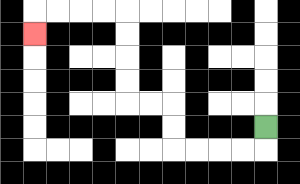{'start': '[11, 5]', 'end': '[1, 1]', 'path_directions': 'D,L,L,L,L,U,U,L,L,U,U,U,U,L,L,L,L,D', 'path_coordinates': '[[11, 5], [11, 6], [10, 6], [9, 6], [8, 6], [7, 6], [7, 5], [7, 4], [6, 4], [5, 4], [5, 3], [5, 2], [5, 1], [5, 0], [4, 0], [3, 0], [2, 0], [1, 0], [1, 1]]'}